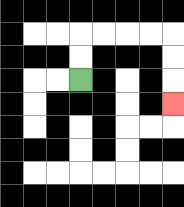{'start': '[3, 3]', 'end': '[7, 4]', 'path_directions': 'U,U,R,R,R,R,D,D,D', 'path_coordinates': '[[3, 3], [3, 2], [3, 1], [4, 1], [5, 1], [6, 1], [7, 1], [7, 2], [7, 3], [7, 4]]'}